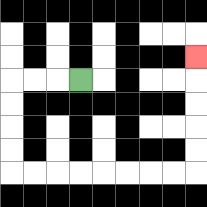{'start': '[3, 3]', 'end': '[8, 2]', 'path_directions': 'L,L,L,D,D,D,D,R,R,R,R,R,R,R,R,U,U,U,U,U', 'path_coordinates': '[[3, 3], [2, 3], [1, 3], [0, 3], [0, 4], [0, 5], [0, 6], [0, 7], [1, 7], [2, 7], [3, 7], [4, 7], [5, 7], [6, 7], [7, 7], [8, 7], [8, 6], [8, 5], [8, 4], [8, 3], [8, 2]]'}